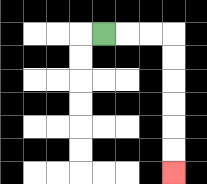{'start': '[4, 1]', 'end': '[7, 7]', 'path_directions': 'R,R,R,D,D,D,D,D,D', 'path_coordinates': '[[4, 1], [5, 1], [6, 1], [7, 1], [7, 2], [7, 3], [7, 4], [7, 5], [7, 6], [7, 7]]'}